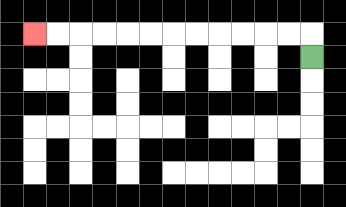{'start': '[13, 2]', 'end': '[1, 1]', 'path_directions': 'U,L,L,L,L,L,L,L,L,L,L,L,L', 'path_coordinates': '[[13, 2], [13, 1], [12, 1], [11, 1], [10, 1], [9, 1], [8, 1], [7, 1], [6, 1], [5, 1], [4, 1], [3, 1], [2, 1], [1, 1]]'}